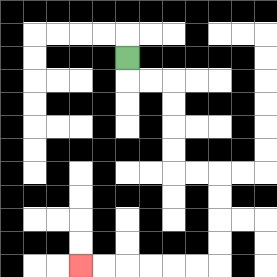{'start': '[5, 2]', 'end': '[3, 11]', 'path_directions': 'D,R,R,D,D,D,D,R,R,D,D,D,D,L,L,L,L,L,L', 'path_coordinates': '[[5, 2], [5, 3], [6, 3], [7, 3], [7, 4], [7, 5], [7, 6], [7, 7], [8, 7], [9, 7], [9, 8], [9, 9], [9, 10], [9, 11], [8, 11], [7, 11], [6, 11], [5, 11], [4, 11], [3, 11]]'}